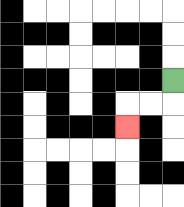{'start': '[7, 3]', 'end': '[5, 5]', 'path_directions': 'D,L,L,D', 'path_coordinates': '[[7, 3], [7, 4], [6, 4], [5, 4], [5, 5]]'}